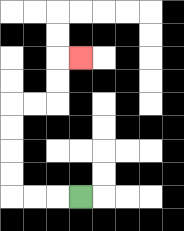{'start': '[3, 8]', 'end': '[3, 2]', 'path_directions': 'L,L,L,U,U,U,U,R,R,U,U,R', 'path_coordinates': '[[3, 8], [2, 8], [1, 8], [0, 8], [0, 7], [0, 6], [0, 5], [0, 4], [1, 4], [2, 4], [2, 3], [2, 2], [3, 2]]'}